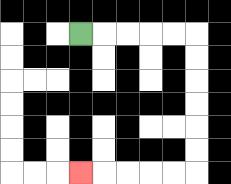{'start': '[3, 1]', 'end': '[3, 7]', 'path_directions': 'R,R,R,R,R,D,D,D,D,D,D,L,L,L,L,L', 'path_coordinates': '[[3, 1], [4, 1], [5, 1], [6, 1], [7, 1], [8, 1], [8, 2], [8, 3], [8, 4], [8, 5], [8, 6], [8, 7], [7, 7], [6, 7], [5, 7], [4, 7], [3, 7]]'}